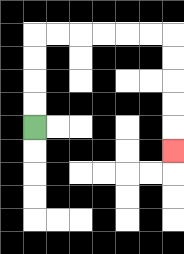{'start': '[1, 5]', 'end': '[7, 6]', 'path_directions': 'U,U,U,U,R,R,R,R,R,R,D,D,D,D,D', 'path_coordinates': '[[1, 5], [1, 4], [1, 3], [1, 2], [1, 1], [2, 1], [3, 1], [4, 1], [5, 1], [6, 1], [7, 1], [7, 2], [7, 3], [7, 4], [7, 5], [7, 6]]'}